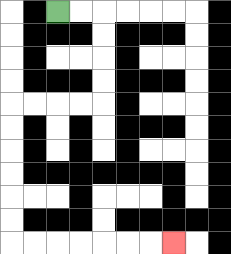{'start': '[2, 0]', 'end': '[7, 10]', 'path_directions': 'R,R,D,D,D,D,L,L,L,L,D,D,D,D,D,D,R,R,R,R,R,R,R', 'path_coordinates': '[[2, 0], [3, 0], [4, 0], [4, 1], [4, 2], [4, 3], [4, 4], [3, 4], [2, 4], [1, 4], [0, 4], [0, 5], [0, 6], [0, 7], [0, 8], [0, 9], [0, 10], [1, 10], [2, 10], [3, 10], [4, 10], [5, 10], [6, 10], [7, 10]]'}